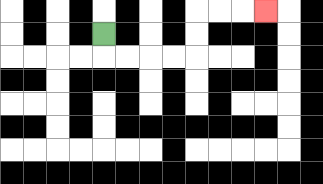{'start': '[4, 1]', 'end': '[11, 0]', 'path_directions': 'D,R,R,R,R,U,U,R,R,R', 'path_coordinates': '[[4, 1], [4, 2], [5, 2], [6, 2], [7, 2], [8, 2], [8, 1], [8, 0], [9, 0], [10, 0], [11, 0]]'}